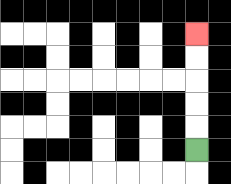{'start': '[8, 6]', 'end': '[8, 1]', 'path_directions': 'U,U,U,U,U', 'path_coordinates': '[[8, 6], [8, 5], [8, 4], [8, 3], [8, 2], [8, 1]]'}